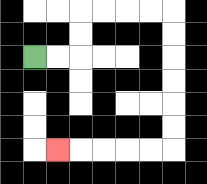{'start': '[1, 2]', 'end': '[2, 6]', 'path_directions': 'R,R,U,U,R,R,R,R,D,D,D,D,D,D,L,L,L,L,L', 'path_coordinates': '[[1, 2], [2, 2], [3, 2], [3, 1], [3, 0], [4, 0], [5, 0], [6, 0], [7, 0], [7, 1], [7, 2], [7, 3], [7, 4], [7, 5], [7, 6], [6, 6], [5, 6], [4, 6], [3, 6], [2, 6]]'}